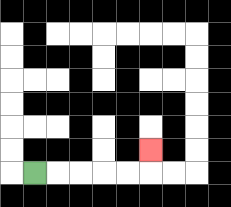{'start': '[1, 7]', 'end': '[6, 6]', 'path_directions': 'R,R,R,R,R,U', 'path_coordinates': '[[1, 7], [2, 7], [3, 7], [4, 7], [5, 7], [6, 7], [6, 6]]'}